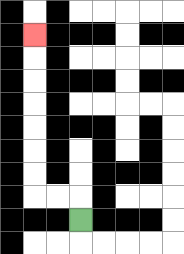{'start': '[3, 9]', 'end': '[1, 1]', 'path_directions': 'U,L,L,U,U,U,U,U,U,U', 'path_coordinates': '[[3, 9], [3, 8], [2, 8], [1, 8], [1, 7], [1, 6], [1, 5], [1, 4], [1, 3], [1, 2], [1, 1]]'}